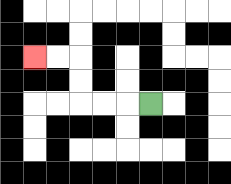{'start': '[6, 4]', 'end': '[1, 2]', 'path_directions': 'L,L,L,U,U,L,L', 'path_coordinates': '[[6, 4], [5, 4], [4, 4], [3, 4], [3, 3], [3, 2], [2, 2], [1, 2]]'}